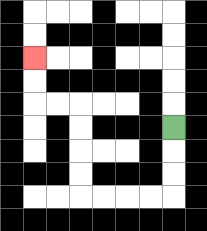{'start': '[7, 5]', 'end': '[1, 2]', 'path_directions': 'D,D,D,L,L,L,L,U,U,U,U,L,L,U,U', 'path_coordinates': '[[7, 5], [7, 6], [7, 7], [7, 8], [6, 8], [5, 8], [4, 8], [3, 8], [3, 7], [3, 6], [3, 5], [3, 4], [2, 4], [1, 4], [1, 3], [1, 2]]'}